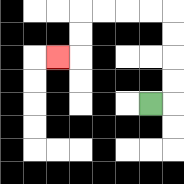{'start': '[6, 4]', 'end': '[2, 2]', 'path_directions': 'R,U,U,U,U,L,L,L,L,D,D,L', 'path_coordinates': '[[6, 4], [7, 4], [7, 3], [7, 2], [7, 1], [7, 0], [6, 0], [5, 0], [4, 0], [3, 0], [3, 1], [3, 2], [2, 2]]'}